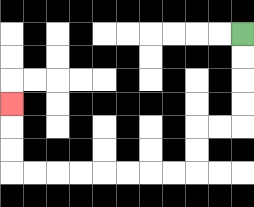{'start': '[10, 1]', 'end': '[0, 4]', 'path_directions': 'D,D,D,D,L,L,D,D,L,L,L,L,L,L,L,L,U,U,U', 'path_coordinates': '[[10, 1], [10, 2], [10, 3], [10, 4], [10, 5], [9, 5], [8, 5], [8, 6], [8, 7], [7, 7], [6, 7], [5, 7], [4, 7], [3, 7], [2, 7], [1, 7], [0, 7], [0, 6], [0, 5], [0, 4]]'}